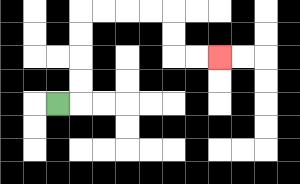{'start': '[2, 4]', 'end': '[9, 2]', 'path_directions': 'R,U,U,U,U,R,R,R,R,D,D,R,R', 'path_coordinates': '[[2, 4], [3, 4], [3, 3], [3, 2], [3, 1], [3, 0], [4, 0], [5, 0], [6, 0], [7, 0], [7, 1], [7, 2], [8, 2], [9, 2]]'}